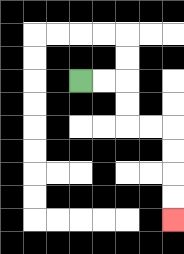{'start': '[3, 3]', 'end': '[7, 9]', 'path_directions': 'R,R,D,D,R,R,D,D,D,D', 'path_coordinates': '[[3, 3], [4, 3], [5, 3], [5, 4], [5, 5], [6, 5], [7, 5], [7, 6], [7, 7], [7, 8], [7, 9]]'}